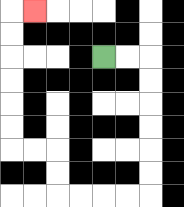{'start': '[4, 2]', 'end': '[1, 0]', 'path_directions': 'R,R,D,D,D,D,D,D,L,L,L,L,U,U,L,L,U,U,U,U,U,U,R', 'path_coordinates': '[[4, 2], [5, 2], [6, 2], [6, 3], [6, 4], [6, 5], [6, 6], [6, 7], [6, 8], [5, 8], [4, 8], [3, 8], [2, 8], [2, 7], [2, 6], [1, 6], [0, 6], [0, 5], [0, 4], [0, 3], [0, 2], [0, 1], [0, 0], [1, 0]]'}